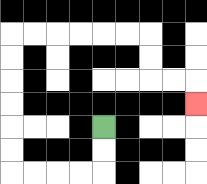{'start': '[4, 5]', 'end': '[8, 4]', 'path_directions': 'D,D,L,L,L,L,U,U,U,U,U,U,R,R,R,R,R,R,D,D,R,R,D', 'path_coordinates': '[[4, 5], [4, 6], [4, 7], [3, 7], [2, 7], [1, 7], [0, 7], [0, 6], [0, 5], [0, 4], [0, 3], [0, 2], [0, 1], [1, 1], [2, 1], [3, 1], [4, 1], [5, 1], [6, 1], [6, 2], [6, 3], [7, 3], [8, 3], [8, 4]]'}